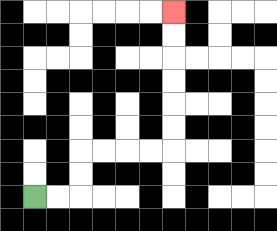{'start': '[1, 8]', 'end': '[7, 0]', 'path_directions': 'R,R,U,U,R,R,R,R,U,U,U,U,U,U', 'path_coordinates': '[[1, 8], [2, 8], [3, 8], [3, 7], [3, 6], [4, 6], [5, 6], [6, 6], [7, 6], [7, 5], [7, 4], [7, 3], [7, 2], [7, 1], [7, 0]]'}